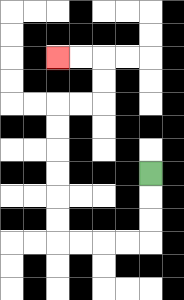{'start': '[6, 7]', 'end': '[2, 2]', 'path_directions': 'D,D,D,L,L,L,L,U,U,U,U,U,U,R,R,U,U,L,L', 'path_coordinates': '[[6, 7], [6, 8], [6, 9], [6, 10], [5, 10], [4, 10], [3, 10], [2, 10], [2, 9], [2, 8], [2, 7], [2, 6], [2, 5], [2, 4], [3, 4], [4, 4], [4, 3], [4, 2], [3, 2], [2, 2]]'}